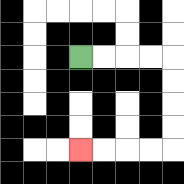{'start': '[3, 2]', 'end': '[3, 6]', 'path_directions': 'R,R,R,R,D,D,D,D,L,L,L,L', 'path_coordinates': '[[3, 2], [4, 2], [5, 2], [6, 2], [7, 2], [7, 3], [7, 4], [7, 5], [7, 6], [6, 6], [5, 6], [4, 6], [3, 6]]'}